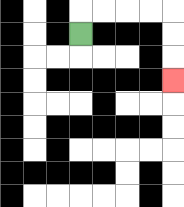{'start': '[3, 1]', 'end': '[7, 3]', 'path_directions': 'U,R,R,R,R,D,D,D', 'path_coordinates': '[[3, 1], [3, 0], [4, 0], [5, 0], [6, 0], [7, 0], [7, 1], [7, 2], [7, 3]]'}